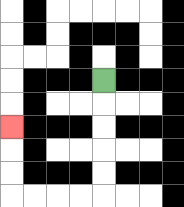{'start': '[4, 3]', 'end': '[0, 5]', 'path_directions': 'D,D,D,D,D,L,L,L,L,U,U,U', 'path_coordinates': '[[4, 3], [4, 4], [4, 5], [4, 6], [4, 7], [4, 8], [3, 8], [2, 8], [1, 8], [0, 8], [0, 7], [0, 6], [0, 5]]'}